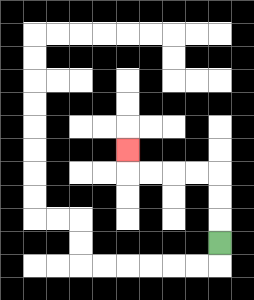{'start': '[9, 10]', 'end': '[5, 6]', 'path_directions': 'U,U,U,L,L,L,L,U', 'path_coordinates': '[[9, 10], [9, 9], [9, 8], [9, 7], [8, 7], [7, 7], [6, 7], [5, 7], [5, 6]]'}